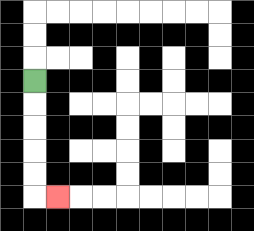{'start': '[1, 3]', 'end': '[2, 8]', 'path_directions': 'D,D,D,D,D,R', 'path_coordinates': '[[1, 3], [1, 4], [1, 5], [1, 6], [1, 7], [1, 8], [2, 8]]'}